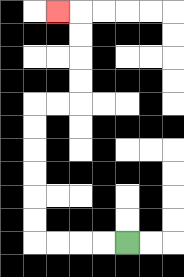{'start': '[5, 10]', 'end': '[2, 0]', 'path_directions': 'L,L,L,L,U,U,U,U,U,U,R,R,U,U,U,U,L', 'path_coordinates': '[[5, 10], [4, 10], [3, 10], [2, 10], [1, 10], [1, 9], [1, 8], [1, 7], [1, 6], [1, 5], [1, 4], [2, 4], [3, 4], [3, 3], [3, 2], [3, 1], [3, 0], [2, 0]]'}